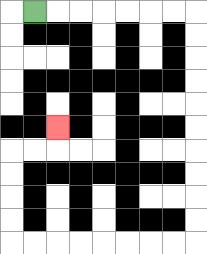{'start': '[1, 0]', 'end': '[2, 5]', 'path_directions': 'R,R,R,R,R,R,R,D,D,D,D,D,D,D,D,D,D,L,L,L,L,L,L,L,L,U,U,U,U,R,R,U', 'path_coordinates': '[[1, 0], [2, 0], [3, 0], [4, 0], [5, 0], [6, 0], [7, 0], [8, 0], [8, 1], [8, 2], [8, 3], [8, 4], [8, 5], [8, 6], [8, 7], [8, 8], [8, 9], [8, 10], [7, 10], [6, 10], [5, 10], [4, 10], [3, 10], [2, 10], [1, 10], [0, 10], [0, 9], [0, 8], [0, 7], [0, 6], [1, 6], [2, 6], [2, 5]]'}